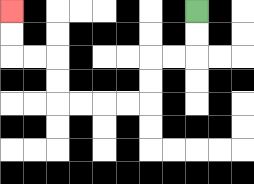{'start': '[8, 0]', 'end': '[0, 0]', 'path_directions': 'D,D,L,L,D,D,L,L,L,L,U,U,L,L,U,U', 'path_coordinates': '[[8, 0], [8, 1], [8, 2], [7, 2], [6, 2], [6, 3], [6, 4], [5, 4], [4, 4], [3, 4], [2, 4], [2, 3], [2, 2], [1, 2], [0, 2], [0, 1], [0, 0]]'}